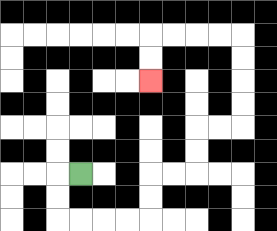{'start': '[3, 7]', 'end': '[6, 3]', 'path_directions': 'L,D,D,R,R,R,R,U,U,R,R,U,U,R,R,U,U,U,U,L,L,L,L,D,D', 'path_coordinates': '[[3, 7], [2, 7], [2, 8], [2, 9], [3, 9], [4, 9], [5, 9], [6, 9], [6, 8], [6, 7], [7, 7], [8, 7], [8, 6], [8, 5], [9, 5], [10, 5], [10, 4], [10, 3], [10, 2], [10, 1], [9, 1], [8, 1], [7, 1], [6, 1], [6, 2], [6, 3]]'}